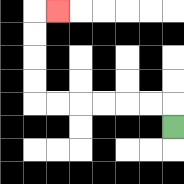{'start': '[7, 5]', 'end': '[2, 0]', 'path_directions': 'U,L,L,L,L,L,L,U,U,U,U,R', 'path_coordinates': '[[7, 5], [7, 4], [6, 4], [5, 4], [4, 4], [3, 4], [2, 4], [1, 4], [1, 3], [1, 2], [1, 1], [1, 0], [2, 0]]'}